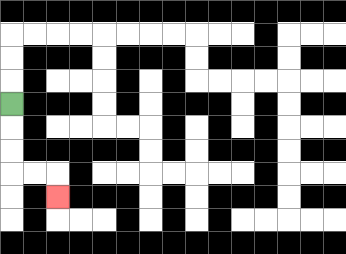{'start': '[0, 4]', 'end': '[2, 8]', 'path_directions': 'D,D,D,R,R,D', 'path_coordinates': '[[0, 4], [0, 5], [0, 6], [0, 7], [1, 7], [2, 7], [2, 8]]'}